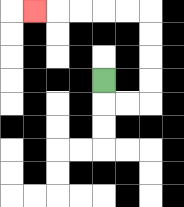{'start': '[4, 3]', 'end': '[1, 0]', 'path_directions': 'D,R,R,U,U,U,U,L,L,L,L,L', 'path_coordinates': '[[4, 3], [4, 4], [5, 4], [6, 4], [6, 3], [6, 2], [6, 1], [6, 0], [5, 0], [4, 0], [3, 0], [2, 0], [1, 0]]'}